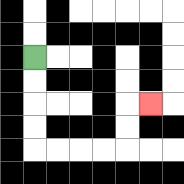{'start': '[1, 2]', 'end': '[6, 4]', 'path_directions': 'D,D,D,D,R,R,R,R,U,U,R', 'path_coordinates': '[[1, 2], [1, 3], [1, 4], [1, 5], [1, 6], [2, 6], [3, 6], [4, 6], [5, 6], [5, 5], [5, 4], [6, 4]]'}